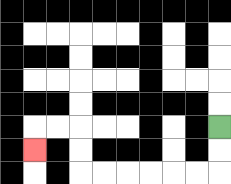{'start': '[9, 5]', 'end': '[1, 6]', 'path_directions': 'D,D,L,L,L,L,L,L,U,U,L,L,D', 'path_coordinates': '[[9, 5], [9, 6], [9, 7], [8, 7], [7, 7], [6, 7], [5, 7], [4, 7], [3, 7], [3, 6], [3, 5], [2, 5], [1, 5], [1, 6]]'}